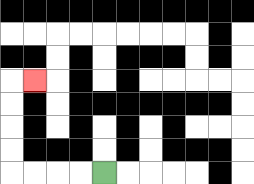{'start': '[4, 7]', 'end': '[1, 3]', 'path_directions': 'L,L,L,L,U,U,U,U,R', 'path_coordinates': '[[4, 7], [3, 7], [2, 7], [1, 7], [0, 7], [0, 6], [0, 5], [0, 4], [0, 3], [1, 3]]'}